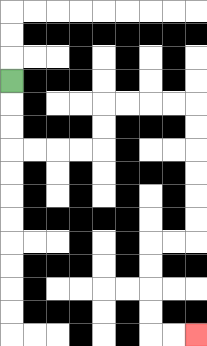{'start': '[0, 3]', 'end': '[8, 14]', 'path_directions': 'D,D,D,R,R,R,R,U,U,R,R,R,R,D,D,D,D,D,D,L,L,D,D,D,D,R,R', 'path_coordinates': '[[0, 3], [0, 4], [0, 5], [0, 6], [1, 6], [2, 6], [3, 6], [4, 6], [4, 5], [4, 4], [5, 4], [6, 4], [7, 4], [8, 4], [8, 5], [8, 6], [8, 7], [8, 8], [8, 9], [8, 10], [7, 10], [6, 10], [6, 11], [6, 12], [6, 13], [6, 14], [7, 14], [8, 14]]'}